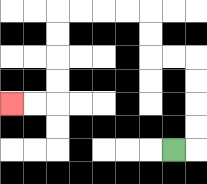{'start': '[7, 6]', 'end': '[0, 4]', 'path_directions': 'R,U,U,U,U,L,L,U,U,L,L,L,L,D,D,D,D,L,L', 'path_coordinates': '[[7, 6], [8, 6], [8, 5], [8, 4], [8, 3], [8, 2], [7, 2], [6, 2], [6, 1], [6, 0], [5, 0], [4, 0], [3, 0], [2, 0], [2, 1], [2, 2], [2, 3], [2, 4], [1, 4], [0, 4]]'}